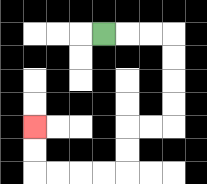{'start': '[4, 1]', 'end': '[1, 5]', 'path_directions': 'R,R,R,D,D,D,D,L,L,D,D,L,L,L,L,U,U', 'path_coordinates': '[[4, 1], [5, 1], [6, 1], [7, 1], [7, 2], [7, 3], [7, 4], [7, 5], [6, 5], [5, 5], [5, 6], [5, 7], [4, 7], [3, 7], [2, 7], [1, 7], [1, 6], [1, 5]]'}